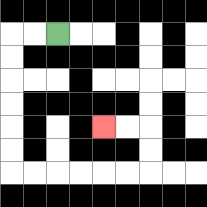{'start': '[2, 1]', 'end': '[4, 5]', 'path_directions': 'L,L,D,D,D,D,D,D,R,R,R,R,R,R,U,U,L,L', 'path_coordinates': '[[2, 1], [1, 1], [0, 1], [0, 2], [0, 3], [0, 4], [0, 5], [0, 6], [0, 7], [1, 7], [2, 7], [3, 7], [4, 7], [5, 7], [6, 7], [6, 6], [6, 5], [5, 5], [4, 5]]'}